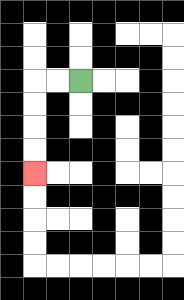{'start': '[3, 3]', 'end': '[1, 7]', 'path_directions': 'L,L,D,D,D,D', 'path_coordinates': '[[3, 3], [2, 3], [1, 3], [1, 4], [1, 5], [1, 6], [1, 7]]'}